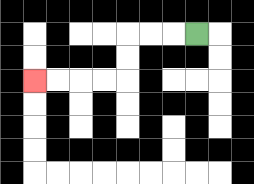{'start': '[8, 1]', 'end': '[1, 3]', 'path_directions': 'L,L,L,D,D,L,L,L,L', 'path_coordinates': '[[8, 1], [7, 1], [6, 1], [5, 1], [5, 2], [5, 3], [4, 3], [3, 3], [2, 3], [1, 3]]'}